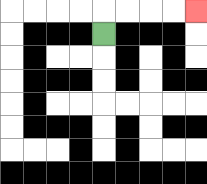{'start': '[4, 1]', 'end': '[8, 0]', 'path_directions': 'U,R,R,R,R', 'path_coordinates': '[[4, 1], [4, 0], [5, 0], [6, 0], [7, 0], [8, 0]]'}